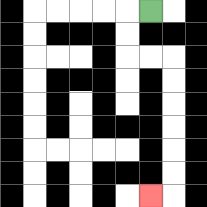{'start': '[6, 0]', 'end': '[6, 8]', 'path_directions': 'L,D,D,R,R,D,D,D,D,D,D,L', 'path_coordinates': '[[6, 0], [5, 0], [5, 1], [5, 2], [6, 2], [7, 2], [7, 3], [7, 4], [7, 5], [7, 6], [7, 7], [7, 8], [6, 8]]'}